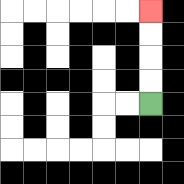{'start': '[6, 4]', 'end': '[6, 0]', 'path_directions': 'U,U,U,U', 'path_coordinates': '[[6, 4], [6, 3], [6, 2], [6, 1], [6, 0]]'}